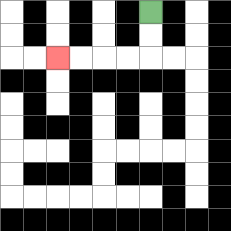{'start': '[6, 0]', 'end': '[2, 2]', 'path_directions': 'D,D,L,L,L,L', 'path_coordinates': '[[6, 0], [6, 1], [6, 2], [5, 2], [4, 2], [3, 2], [2, 2]]'}